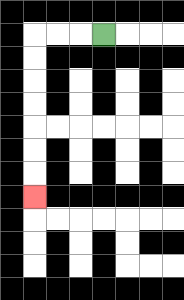{'start': '[4, 1]', 'end': '[1, 8]', 'path_directions': 'L,L,L,D,D,D,D,D,D,D', 'path_coordinates': '[[4, 1], [3, 1], [2, 1], [1, 1], [1, 2], [1, 3], [1, 4], [1, 5], [1, 6], [1, 7], [1, 8]]'}